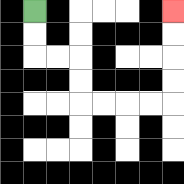{'start': '[1, 0]', 'end': '[7, 0]', 'path_directions': 'D,D,R,R,D,D,R,R,R,R,U,U,U,U', 'path_coordinates': '[[1, 0], [1, 1], [1, 2], [2, 2], [3, 2], [3, 3], [3, 4], [4, 4], [5, 4], [6, 4], [7, 4], [7, 3], [7, 2], [7, 1], [7, 0]]'}